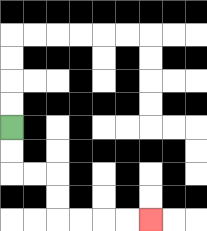{'start': '[0, 5]', 'end': '[6, 9]', 'path_directions': 'D,D,R,R,D,D,R,R,R,R', 'path_coordinates': '[[0, 5], [0, 6], [0, 7], [1, 7], [2, 7], [2, 8], [2, 9], [3, 9], [4, 9], [5, 9], [6, 9]]'}